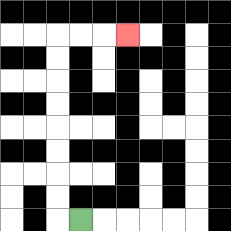{'start': '[3, 9]', 'end': '[5, 1]', 'path_directions': 'L,U,U,U,U,U,U,U,U,R,R,R', 'path_coordinates': '[[3, 9], [2, 9], [2, 8], [2, 7], [2, 6], [2, 5], [2, 4], [2, 3], [2, 2], [2, 1], [3, 1], [4, 1], [5, 1]]'}